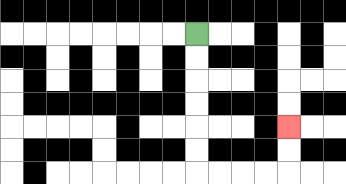{'start': '[8, 1]', 'end': '[12, 5]', 'path_directions': 'D,D,D,D,D,D,R,R,R,R,U,U', 'path_coordinates': '[[8, 1], [8, 2], [8, 3], [8, 4], [8, 5], [8, 6], [8, 7], [9, 7], [10, 7], [11, 7], [12, 7], [12, 6], [12, 5]]'}